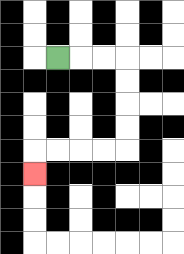{'start': '[2, 2]', 'end': '[1, 7]', 'path_directions': 'R,R,R,D,D,D,D,L,L,L,L,D', 'path_coordinates': '[[2, 2], [3, 2], [4, 2], [5, 2], [5, 3], [5, 4], [5, 5], [5, 6], [4, 6], [3, 6], [2, 6], [1, 6], [1, 7]]'}